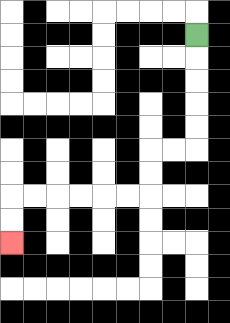{'start': '[8, 1]', 'end': '[0, 10]', 'path_directions': 'D,D,D,D,D,L,L,D,D,L,L,L,L,L,L,D,D', 'path_coordinates': '[[8, 1], [8, 2], [8, 3], [8, 4], [8, 5], [8, 6], [7, 6], [6, 6], [6, 7], [6, 8], [5, 8], [4, 8], [3, 8], [2, 8], [1, 8], [0, 8], [0, 9], [0, 10]]'}